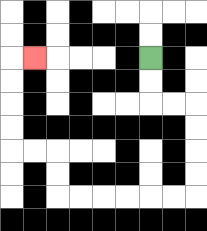{'start': '[6, 2]', 'end': '[1, 2]', 'path_directions': 'D,D,R,R,D,D,D,D,L,L,L,L,L,L,U,U,L,L,U,U,U,U,R', 'path_coordinates': '[[6, 2], [6, 3], [6, 4], [7, 4], [8, 4], [8, 5], [8, 6], [8, 7], [8, 8], [7, 8], [6, 8], [5, 8], [4, 8], [3, 8], [2, 8], [2, 7], [2, 6], [1, 6], [0, 6], [0, 5], [0, 4], [0, 3], [0, 2], [1, 2]]'}